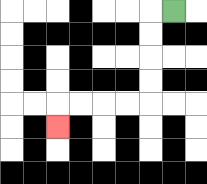{'start': '[7, 0]', 'end': '[2, 5]', 'path_directions': 'L,D,D,D,D,L,L,L,L,D', 'path_coordinates': '[[7, 0], [6, 0], [6, 1], [6, 2], [6, 3], [6, 4], [5, 4], [4, 4], [3, 4], [2, 4], [2, 5]]'}